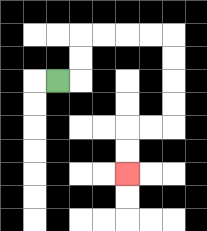{'start': '[2, 3]', 'end': '[5, 7]', 'path_directions': 'R,U,U,R,R,R,R,D,D,D,D,L,L,D,D', 'path_coordinates': '[[2, 3], [3, 3], [3, 2], [3, 1], [4, 1], [5, 1], [6, 1], [7, 1], [7, 2], [7, 3], [7, 4], [7, 5], [6, 5], [5, 5], [5, 6], [5, 7]]'}